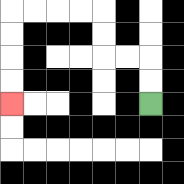{'start': '[6, 4]', 'end': '[0, 4]', 'path_directions': 'U,U,L,L,U,U,L,L,L,L,D,D,D,D', 'path_coordinates': '[[6, 4], [6, 3], [6, 2], [5, 2], [4, 2], [4, 1], [4, 0], [3, 0], [2, 0], [1, 0], [0, 0], [0, 1], [0, 2], [0, 3], [0, 4]]'}